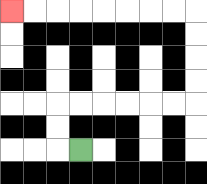{'start': '[3, 6]', 'end': '[0, 0]', 'path_directions': 'L,U,U,R,R,R,R,R,R,U,U,U,U,L,L,L,L,L,L,L,L', 'path_coordinates': '[[3, 6], [2, 6], [2, 5], [2, 4], [3, 4], [4, 4], [5, 4], [6, 4], [7, 4], [8, 4], [8, 3], [8, 2], [8, 1], [8, 0], [7, 0], [6, 0], [5, 0], [4, 0], [3, 0], [2, 0], [1, 0], [0, 0]]'}